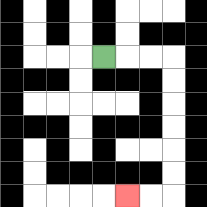{'start': '[4, 2]', 'end': '[5, 8]', 'path_directions': 'R,R,R,D,D,D,D,D,D,L,L', 'path_coordinates': '[[4, 2], [5, 2], [6, 2], [7, 2], [7, 3], [7, 4], [7, 5], [7, 6], [7, 7], [7, 8], [6, 8], [5, 8]]'}